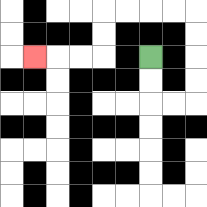{'start': '[6, 2]', 'end': '[1, 2]', 'path_directions': 'D,D,R,R,U,U,U,U,L,L,L,L,D,D,L,L,L', 'path_coordinates': '[[6, 2], [6, 3], [6, 4], [7, 4], [8, 4], [8, 3], [8, 2], [8, 1], [8, 0], [7, 0], [6, 0], [5, 0], [4, 0], [4, 1], [4, 2], [3, 2], [2, 2], [1, 2]]'}